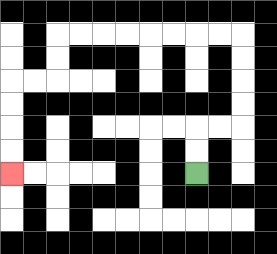{'start': '[8, 7]', 'end': '[0, 7]', 'path_directions': 'U,U,R,R,U,U,U,U,L,L,L,L,L,L,L,L,D,D,L,L,D,D,D,D', 'path_coordinates': '[[8, 7], [8, 6], [8, 5], [9, 5], [10, 5], [10, 4], [10, 3], [10, 2], [10, 1], [9, 1], [8, 1], [7, 1], [6, 1], [5, 1], [4, 1], [3, 1], [2, 1], [2, 2], [2, 3], [1, 3], [0, 3], [0, 4], [0, 5], [0, 6], [0, 7]]'}